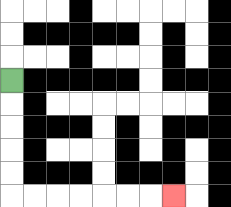{'start': '[0, 3]', 'end': '[7, 8]', 'path_directions': 'D,D,D,D,D,R,R,R,R,R,R,R', 'path_coordinates': '[[0, 3], [0, 4], [0, 5], [0, 6], [0, 7], [0, 8], [1, 8], [2, 8], [3, 8], [4, 8], [5, 8], [6, 8], [7, 8]]'}